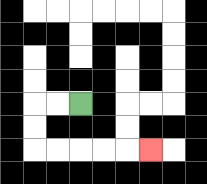{'start': '[3, 4]', 'end': '[6, 6]', 'path_directions': 'L,L,D,D,R,R,R,R,R', 'path_coordinates': '[[3, 4], [2, 4], [1, 4], [1, 5], [1, 6], [2, 6], [3, 6], [4, 6], [5, 6], [6, 6]]'}